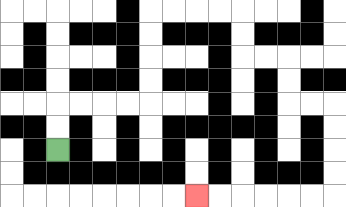{'start': '[2, 6]', 'end': '[8, 8]', 'path_directions': 'U,U,R,R,R,R,U,U,U,U,R,R,R,R,D,D,R,R,D,D,R,R,D,D,D,D,L,L,L,L,L,L', 'path_coordinates': '[[2, 6], [2, 5], [2, 4], [3, 4], [4, 4], [5, 4], [6, 4], [6, 3], [6, 2], [6, 1], [6, 0], [7, 0], [8, 0], [9, 0], [10, 0], [10, 1], [10, 2], [11, 2], [12, 2], [12, 3], [12, 4], [13, 4], [14, 4], [14, 5], [14, 6], [14, 7], [14, 8], [13, 8], [12, 8], [11, 8], [10, 8], [9, 8], [8, 8]]'}